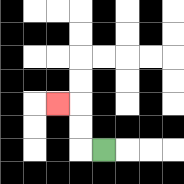{'start': '[4, 6]', 'end': '[2, 4]', 'path_directions': 'L,U,U,L', 'path_coordinates': '[[4, 6], [3, 6], [3, 5], [3, 4], [2, 4]]'}